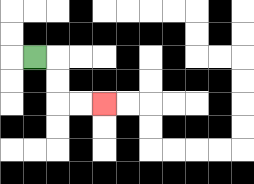{'start': '[1, 2]', 'end': '[4, 4]', 'path_directions': 'R,D,D,R,R', 'path_coordinates': '[[1, 2], [2, 2], [2, 3], [2, 4], [3, 4], [4, 4]]'}